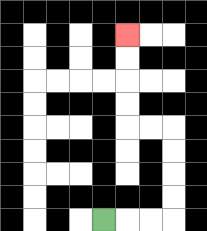{'start': '[4, 9]', 'end': '[5, 1]', 'path_directions': 'R,R,R,U,U,U,U,L,L,U,U,U,U', 'path_coordinates': '[[4, 9], [5, 9], [6, 9], [7, 9], [7, 8], [7, 7], [7, 6], [7, 5], [6, 5], [5, 5], [5, 4], [5, 3], [5, 2], [5, 1]]'}